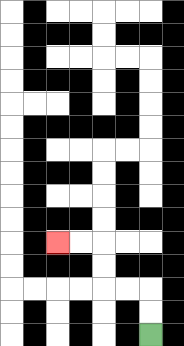{'start': '[6, 14]', 'end': '[2, 10]', 'path_directions': 'U,U,L,L,U,U,L,L', 'path_coordinates': '[[6, 14], [6, 13], [6, 12], [5, 12], [4, 12], [4, 11], [4, 10], [3, 10], [2, 10]]'}